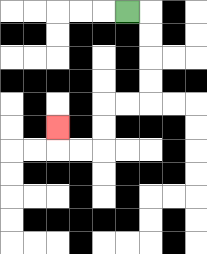{'start': '[5, 0]', 'end': '[2, 5]', 'path_directions': 'R,D,D,D,D,L,L,D,D,L,L,U', 'path_coordinates': '[[5, 0], [6, 0], [6, 1], [6, 2], [6, 3], [6, 4], [5, 4], [4, 4], [4, 5], [4, 6], [3, 6], [2, 6], [2, 5]]'}